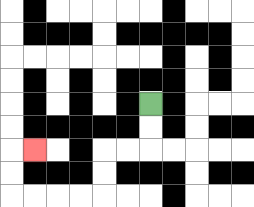{'start': '[6, 4]', 'end': '[1, 6]', 'path_directions': 'D,D,L,L,D,D,L,L,L,L,U,U,R', 'path_coordinates': '[[6, 4], [6, 5], [6, 6], [5, 6], [4, 6], [4, 7], [4, 8], [3, 8], [2, 8], [1, 8], [0, 8], [0, 7], [0, 6], [1, 6]]'}